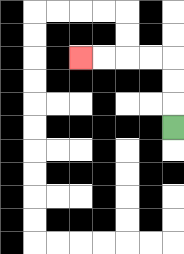{'start': '[7, 5]', 'end': '[3, 2]', 'path_directions': 'U,U,U,L,L,L,L', 'path_coordinates': '[[7, 5], [7, 4], [7, 3], [7, 2], [6, 2], [5, 2], [4, 2], [3, 2]]'}